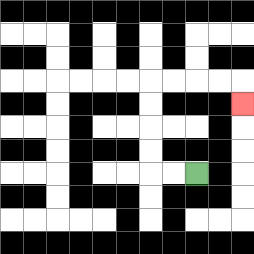{'start': '[8, 7]', 'end': '[10, 4]', 'path_directions': 'L,L,U,U,U,U,R,R,R,R,D', 'path_coordinates': '[[8, 7], [7, 7], [6, 7], [6, 6], [6, 5], [6, 4], [6, 3], [7, 3], [8, 3], [9, 3], [10, 3], [10, 4]]'}